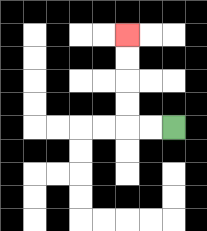{'start': '[7, 5]', 'end': '[5, 1]', 'path_directions': 'L,L,U,U,U,U', 'path_coordinates': '[[7, 5], [6, 5], [5, 5], [5, 4], [5, 3], [5, 2], [5, 1]]'}